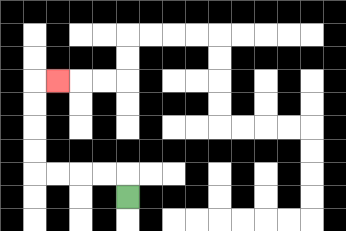{'start': '[5, 8]', 'end': '[2, 3]', 'path_directions': 'U,L,L,L,L,U,U,U,U,R', 'path_coordinates': '[[5, 8], [5, 7], [4, 7], [3, 7], [2, 7], [1, 7], [1, 6], [1, 5], [1, 4], [1, 3], [2, 3]]'}